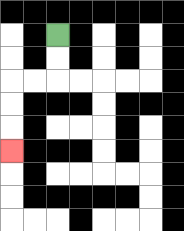{'start': '[2, 1]', 'end': '[0, 6]', 'path_directions': 'D,D,L,L,D,D,D', 'path_coordinates': '[[2, 1], [2, 2], [2, 3], [1, 3], [0, 3], [0, 4], [0, 5], [0, 6]]'}